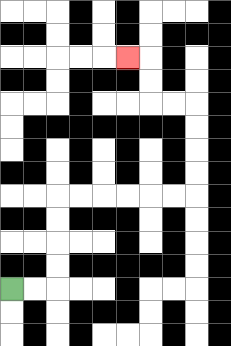{'start': '[0, 12]', 'end': '[5, 2]', 'path_directions': 'R,R,U,U,U,U,R,R,R,R,R,R,U,U,U,U,L,L,U,U,L', 'path_coordinates': '[[0, 12], [1, 12], [2, 12], [2, 11], [2, 10], [2, 9], [2, 8], [3, 8], [4, 8], [5, 8], [6, 8], [7, 8], [8, 8], [8, 7], [8, 6], [8, 5], [8, 4], [7, 4], [6, 4], [6, 3], [6, 2], [5, 2]]'}